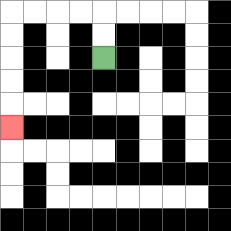{'start': '[4, 2]', 'end': '[0, 5]', 'path_directions': 'U,U,L,L,L,L,D,D,D,D,D', 'path_coordinates': '[[4, 2], [4, 1], [4, 0], [3, 0], [2, 0], [1, 0], [0, 0], [0, 1], [0, 2], [0, 3], [0, 4], [0, 5]]'}